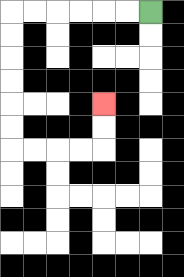{'start': '[6, 0]', 'end': '[4, 4]', 'path_directions': 'L,L,L,L,L,L,D,D,D,D,D,D,R,R,R,R,U,U', 'path_coordinates': '[[6, 0], [5, 0], [4, 0], [3, 0], [2, 0], [1, 0], [0, 0], [0, 1], [0, 2], [0, 3], [0, 4], [0, 5], [0, 6], [1, 6], [2, 6], [3, 6], [4, 6], [4, 5], [4, 4]]'}